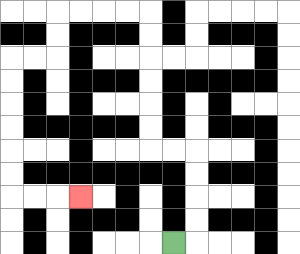{'start': '[7, 10]', 'end': '[3, 8]', 'path_directions': 'R,U,U,U,U,L,L,U,U,U,U,U,U,L,L,L,L,D,D,L,L,D,D,D,D,D,D,R,R,R', 'path_coordinates': '[[7, 10], [8, 10], [8, 9], [8, 8], [8, 7], [8, 6], [7, 6], [6, 6], [6, 5], [6, 4], [6, 3], [6, 2], [6, 1], [6, 0], [5, 0], [4, 0], [3, 0], [2, 0], [2, 1], [2, 2], [1, 2], [0, 2], [0, 3], [0, 4], [0, 5], [0, 6], [0, 7], [0, 8], [1, 8], [2, 8], [3, 8]]'}